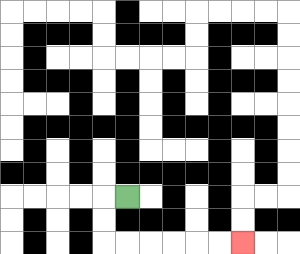{'start': '[5, 8]', 'end': '[10, 10]', 'path_directions': 'L,D,D,R,R,R,R,R,R', 'path_coordinates': '[[5, 8], [4, 8], [4, 9], [4, 10], [5, 10], [6, 10], [7, 10], [8, 10], [9, 10], [10, 10]]'}